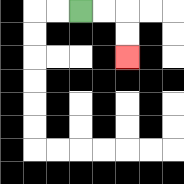{'start': '[3, 0]', 'end': '[5, 2]', 'path_directions': 'R,R,D,D', 'path_coordinates': '[[3, 0], [4, 0], [5, 0], [5, 1], [5, 2]]'}